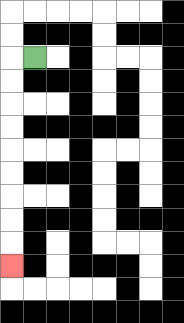{'start': '[1, 2]', 'end': '[0, 11]', 'path_directions': 'L,D,D,D,D,D,D,D,D,D', 'path_coordinates': '[[1, 2], [0, 2], [0, 3], [0, 4], [0, 5], [0, 6], [0, 7], [0, 8], [0, 9], [0, 10], [0, 11]]'}